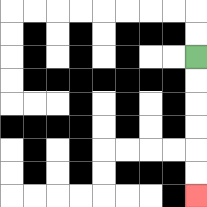{'start': '[8, 2]', 'end': '[8, 8]', 'path_directions': 'D,D,D,D,D,D', 'path_coordinates': '[[8, 2], [8, 3], [8, 4], [8, 5], [8, 6], [8, 7], [8, 8]]'}